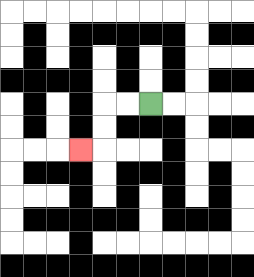{'start': '[6, 4]', 'end': '[3, 6]', 'path_directions': 'L,L,D,D,L', 'path_coordinates': '[[6, 4], [5, 4], [4, 4], [4, 5], [4, 6], [3, 6]]'}